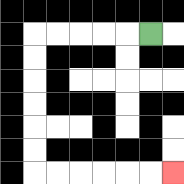{'start': '[6, 1]', 'end': '[7, 7]', 'path_directions': 'L,L,L,L,L,D,D,D,D,D,D,R,R,R,R,R,R', 'path_coordinates': '[[6, 1], [5, 1], [4, 1], [3, 1], [2, 1], [1, 1], [1, 2], [1, 3], [1, 4], [1, 5], [1, 6], [1, 7], [2, 7], [3, 7], [4, 7], [5, 7], [6, 7], [7, 7]]'}